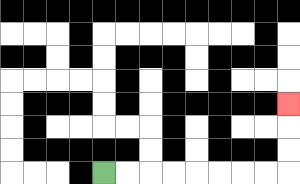{'start': '[4, 7]', 'end': '[12, 4]', 'path_directions': 'R,R,R,R,R,R,R,R,U,U,U', 'path_coordinates': '[[4, 7], [5, 7], [6, 7], [7, 7], [8, 7], [9, 7], [10, 7], [11, 7], [12, 7], [12, 6], [12, 5], [12, 4]]'}